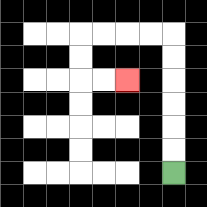{'start': '[7, 7]', 'end': '[5, 3]', 'path_directions': 'U,U,U,U,U,U,L,L,L,L,D,D,R,R', 'path_coordinates': '[[7, 7], [7, 6], [7, 5], [7, 4], [7, 3], [7, 2], [7, 1], [6, 1], [5, 1], [4, 1], [3, 1], [3, 2], [3, 3], [4, 3], [5, 3]]'}